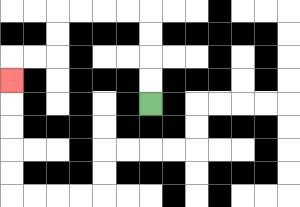{'start': '[6, 4]', 'end': '[0, 3]', 'path_directions': 'U,U,U,U,L,L,L,L,D,D,L,L,D', 'path_coordinates': '[[6, 4], [6, 3], [6, 2], [6, 1], [6, 0], [5, 0], [4, 0], [3, 0], [2, 0], [2, 1], [2, 2], [1, 2], [0, 2], [0, 3]]'}